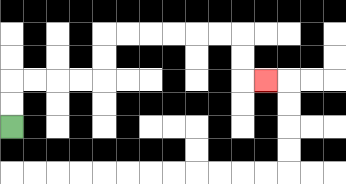{'start': '[0, 5]', 'end': '[11, 3]', 'path_directions': 'U,U,R,R,R,R,U,U,R,R,R,R,R,R,D,D,R', 'path_coordinates': '[[0, 5], [0, 4], [0, 3], [1, 3], [2, 3], [3, 3], [4, 3], [4, 2], [4, 1], [5, 1], [6, 1], [7, 1], [8, 1], [9, 1], [10, 1], [10, 2], [10, 3], [11, 3]]'}